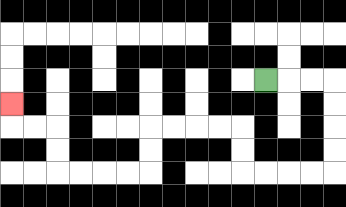{'start': '[11, 3]', 'end': '[0, 4]', 'path_directions': 'R,R,R,D,D,D,D,L,L,L,L,U,U,L,L,L,L,D,D,L,L,L,L,U,U,L,L,U', 'path_coordinates': '[[11, 3], [12, 3], [13, 3], [14, 3], [14, 4], [14, 5], [14, 6], [14, 7], [13, 7], [12, 7], [11, 7], [10, 7], [10, 6], [10, 5], [9, 5], [8, 5], [7, 5], [6, 5], [6, 6], [6, 7], [5, 7], [4, 7], [3, 7], [2, 7], [2, 6], [2, 5], [1, 5], [0, 5], [0, 4]]'}